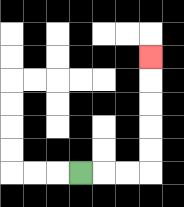{'start': '[3, 7]', 'end': '[6, 2]', 'path_directions': 'R,R,R,U,U,U,U,U', 'path_coordinates': '[[3, 7], [4, 7], [5, 7], [6, 7], [6, 6], [6, 5], [6, 4], [6, 3], [6, 2]]'}